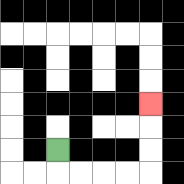{'start': '[2, 6]', 'end': '[6, 4]', 'path_directions': 'D,R,R,R,R,U,U,U', 'path_coordinates': '[[2, 6], [2, 7], [3, 7], [4, 7], [5, 7], [6, 7], [6, 6], [6, 5], [6, 4]]'}